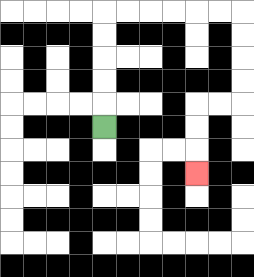{'start': '[4, 5]', 'end': '[8, 7]', 'path_directions': 'U,U,U,U,U,R,R,R,R,R,R,D,D,D,D,L,L,D,D,D', 'path_coordinates': '[[4, 5], [4, 4], [4, 3], [4, 2], [4, 1], [4, 0], [5, 0], [6, 0], [7, 0], [8, 0], [9, 0], [10, 0], [10, 1], [10, 2], [10, 3], [10, 4], [9, 4], [8, 4], [8, 5], [8, 6], [8, 7]]'}